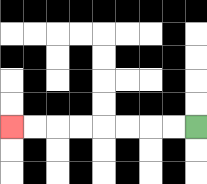{'start': '[8, 5]', 'end': '[0, 5]', 'path_directions': 'L,L,L,L,L,L,L,L', 'path_coordinates': '[[8, 5], [7, 5], [6, 5], [5, 5], [4, 5], [3, 5], [2, 5], [1, 5], [0, 5]]'}